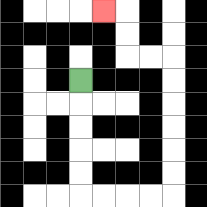{'start': '[3, 3]', 'end': '[4, 0]', 'path_directions': 'D,D,D,D,D,R,R,R,R,U,U,U,U,U,U,L,L,U,U,L', 'path_coordinates': '[[3, 3], [3, 4], [3, 5], [3, 6], [3, 7], [3, 8], [4, 8], [5, 8], [6, 8], [7, 8], [7, 7], [7, 6], [7, 5], [7, 4], [7, 3], [7, 2], [6, 2], [5, 2], [5, 1], [5, 0], [4, 0]]'}